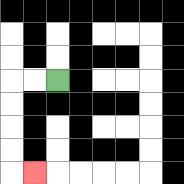{'start': '[2, 3]', 'end': '[1, 7]', 'path_directions': 'L,L,D,D,D,D,R', 'path_coordinates': '[[2, 3], [1, 3], [0, 3], [0, 4], [0, 5], [0, 6], [0, 7], [1, 7]]'}